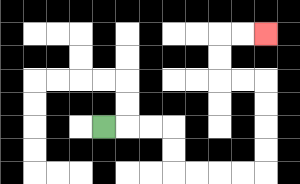{'start': '[4, 5]', 'end': '[11, 1]', 'path_directions': 'R,R,R,D,D,R,R,R,R,U,U,U,U,L,L,U,U,R,R', 'path_coordinates': '[[4, 5], [5, 5], [6, 5], [7, 5], [7, 6], [7, 7], [8, 7], [9, 7], [10, 7], [11, 7], [11, 6], [11, 5], [11, 4], [11, 3], [10, 3], [9, 3], [9, 2], [9, 1], [10, 1], [11, 1]]'}